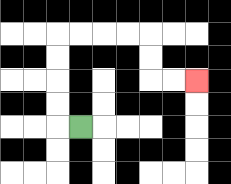{'start': '[3, 5]', 'end': '[8, 3]', 'path_directions': 'L,U,U,U,U,R,R,R,R,D,D,R,R', 'path_coordinates': '[[3, 5], [2, 5], [2, 4], [2, 3], [2, 2], [2, 1], [3, 1], [4, 1], [5, 1], [6, 1], [6, 2], [6, 3], [7, 3], [8, 3]]'}